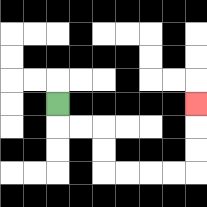{'start': '[2, 4]', 'end': '[8, 4]', 'path_directions': 'D,R,R,D,D,R,R,R,R,U,U,U', 'path_coordinates': '[[2, 4], [2, 5], [3, 5], [4, 5], [4, 6], [4, 7], [5, 7], [6, 7], [7, 7], [8, 7], [8, 6], [8, 5], [8, 4]]'}